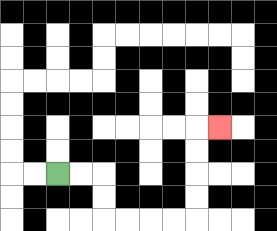{'start': '[2, 7]', 'end': '[9, 5]', 'path_directions': 'R,R,D,D,R,R,R,R,U,U,U,U,R', 'path_coordinates': '[[2, 7], [3, 7], [4, 7], [4, 8], [4, 9], [5, 9], [6, 9], [7, 9], [8, 9], [8, 8], [8, 7], [8, 6], [8, 5], [9, 5]]'}